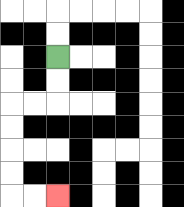{'start': '[2, 2]', 'end': '[2, 8]', 'path_directions': 'D,D,L,L,D,D,D,D,R,R', 'path_coordinates': '[[2, 2], [2, 3], [2, 4], [1, 4], [0, 4], [0, 5], [0, 6], [0, 7], [0, 8], [1, 8], [2, 8]]'}